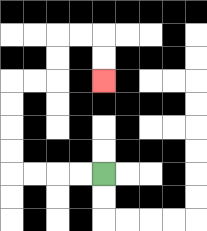{'start': '[4, 7]', 'end': '[4, 3]', 'path_directions': 'L,L,L,L,U,U,U,U,R,R,U,U,R,R,D,D', 'path_coordinates': '[[4, 7], [3, 7], [2, 7], [1, 7], [0, 7], [0, 6], [0, 5], [0, 4], [0, 3], [1, 3], [2, 3], [2, 2], [2, 1], [3, 1], [4, 1], [4, 2], [4, 3]]'}